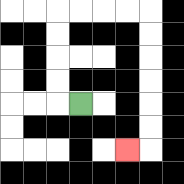{'start': '[3, 4]', 'end': '[5, 6]', 'path_directions': 'L,U,U,U,U,R,R,R,R,D,D,D,D,D,D,L', 'path_coordinates': '[[3, 4], [2, 4], [2, 3], [2, 2], [2, 1], [2, 0], [3, 0], [4, 0], [5, 0], [6, 0], [6, 1], [6, 2], [6, 3], [6, 4], [6, 5], [6, 6], [5, 6]]'}